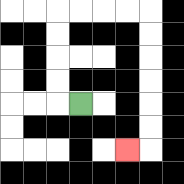{'start': '[3, 4]', 'end': '[5, 6]', 'path_directions': 'L,U,U,U,U,R,R,R,R,D,D,D,D,D,D,L', 'path_coordinates': '[[3, 4], [2, 4], [2, 3], [2, 2], [2, 1], [2, 0], [3, 0], [4, 0], [5, 0], [6, 0], [6, 1], [6, 2], [6, 3], [6, 4], [6, 5], [6, 6], [5, 6]]'}